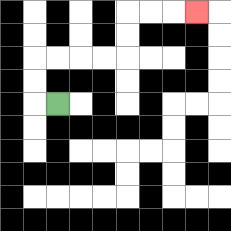{'start': '[2, 4]', 'end': '[8, 0]', 'path_directions': 'L,U,U,R,R,R,R,U,U,R,R,R', 'path_coordinates': '[[2, 4], [1, 4], [1, 3], [1, 2], [2, 2], [3, 2], [4, 2], [5, 2], [5, 1], [5, 0], [6, 0], [7, 0], [8, 0]]'}